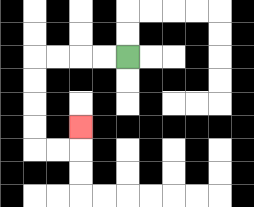{'start': '[5, 2]', 'end': '[3, 5]', 'path_directions': 'L,L,L,L,D,D,D,D,R,R,U', 'path_coordinates': '[[5, 2], [4, 2], [3, 2], [2, 2], [1, 2], [1, 3], [1, 4], [1, 5], [1, 6], [2, 6], [3, 6], [3, 5]]'}